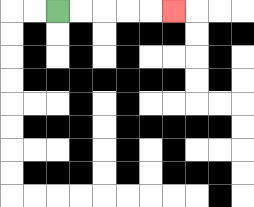{'start': '[2, 0]', 'end': '[7, 0]', 'path_directions': 'R,R,R,R,R', 'path_coordinates': '[[2, 0], [3, 0], [4, 0], [5, 0], [6, 0], [7, 0]]'}